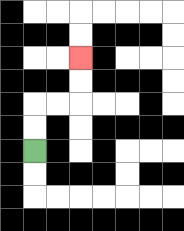{'start': '[1, 6]', 'end': '[3, 2]', 'path_directions': 'U,U,R,R,U,U', 'path_coordinates': '[[1, 6], [1, 5], [1, 4], [2, 4], [3, 4], [3, 3], [3, 2]]'}